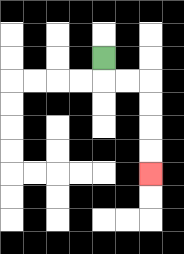{'start': '[4, 2]', 'end': '[6, 7]', 'path_directions': 'D,R,R,D,D,D,D', 'path_coordinates': '[[4, 2], [4, 3], [5, 3], [6, 3], [6, 4], [6, 5], [6, 6], [6, 7]]'}